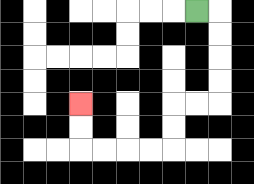{'start': '[8, 0]', 'end': '[3, 4]', 'path_directions': 'R,D,D,D,D,L,L,D,D,L,L,L,L,U,U', 'path_coordinates': '[[8, 0], [9, 0], [9, 1], [9, 2], [9, 3], [9, 4], [8, 4], [7, 4], [7, 5], [7, 6], [6, 6], [5, 6], [4, 6], [3, 6], [3, 5], [3, 4]]'}